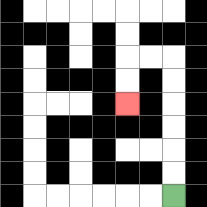{'start': '[7, 8]', 'end': '[5, 4]', 'path_directions': 'U,U,U,U,U,U,L,L,D,D', 'path_coordinates': '[[7, 8], [7, 7], [7, 6], [7, 5], [7, 4], [7, 3], [7, 2], [6, 2], [5, 2], [5, 3], [5, 4]]'}